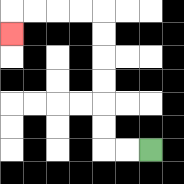{'start': '[6, 6]', 'end': '[0, 1]', 'path_directions': 'L,L,U,U,U,U,U,U,L,L,L,L,D', 'path_coordinates': '[[6, 6], [5, 6], [4, 6], [4, 5], [4, 4], [4, 3], [4, 2], [4, 1], [4, 0], [3, 0], [2, 0], [1, 0], [0, 0], [0, 1]]'}